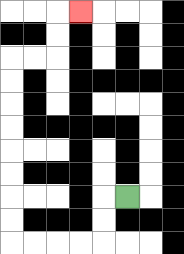{'start': '[5, 8]', 'end': '[3, 0]', 'path_directions': 'L,D,D,L,L,L,L,U,U,U,U,U,U,U,U,R,R,U,U,R', 'path_coordinates': '[[5, 8], [4, 8], [4, 9], [4, 10], [3, 10], [2, 10], [1, 10], [0, 10], [0, 9], [0, 8], [0, 7], [0, 6], [0, 5], [0, 4], [0, 3], [0, 2], [1, 2], [2, 2], [2, 1], [2, 0], [3, 0]]'}